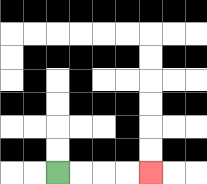{'start': '[2, 7]', 'end': '[6, 7]', 'path_directions': 'R,R,R,R', 'path_coordinates': '[[2, 7], [3, 7], [4, 7], [5, 7], [6, 7]]'}